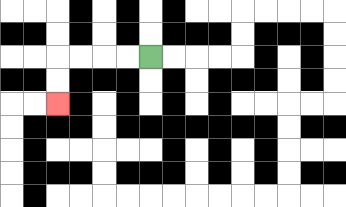{'start': '[6, 2]', 'end': '[2, 4]', 'path_directions': 'L,L,L,L,D,D', 'path_coordinates': '[[6, 2], [5, 2], [4, 2], [3, 2], [2, 2], [2, 3], [2, 4]]'}